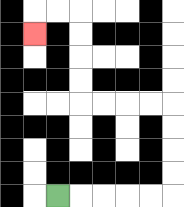{'start': '[2, 8]', 'end': '[1, 1]', 'path_directions': 'R,R,R,R,R,U,U,U,U,L,L,L,L,U,U,U,U,L,L,D', 'path_coordinates': '[[2, 8], [3, 8], [4, 8], [5, 8], [6, 8], [7, 8], [7, 7], [7, 6], [7, 5], [7, 4], [6, 4], [5, 4], [4, 4], [3, 4], [3, 3], [3, 2], [3, 1], [3, 0], [2, 0], [1, 0], [1, 1]]'}